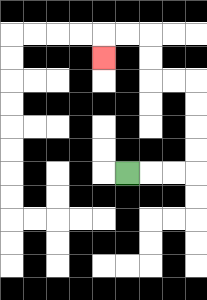{'start': '[5, 7]', 'end': '[4, 2]', 'path_directions': 'R,R,R,U,U,U,U,L,L,U,U,L,L,D', 'path_coordinates': '[[5, 7], [6, 7], [7, 7], [8, 7], [8, 6], [8, 5], [8, 4], [8, 3], [7, 3], [6, 3], [6, 2], [6, 1], [5, 1], [4, 1], [4, 2]]'}